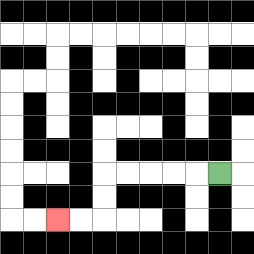{'start': '[9, 7]', 'end': '[2, 9]', 'path_directions': 'L,L,L,L,L,D,D,L,L', 'path_coordinates': '[[9, 7], [8, 7], [7, 7], [6, 7], [5, 7], [4, 7], [4, 8], [4, 9], [3, 9], [2, 9]]'}